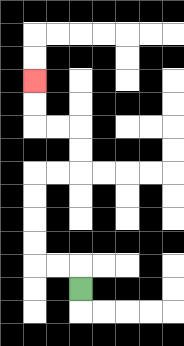{'start': '[3, 12]', 'end': '[1, 3]', 'path_directions': 'U,L,L,U,U,U,U,R,R,U,U,L,L,U,U', 'path_coordinates': '[[3, 12], [3, 11], [2, 11], [1, 11], [1, 10], [1, 9], [1, 8], [1, 7], [2, 7], [3, 7], [3, 6], [3, 5], [2, 5], [1, 5], [1, 4], [1, 3]]'}